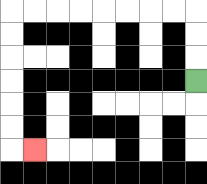{'start': '[8, 3]', 'end': '[1, 6]', 'path_directions': 'U,U,U,L,L,L,L,L,L,L,L,D,D,D,D,D,D,R', 'path_coordinates': '[[8, 3], [8, 2], [8, 1], [8, 0], [7, 0], [6, 0], [5, 0], [4, 0], [3, 0], [2, 0], [1, 0], [0, 0], [0, 1], [0, 2], [0, 3], [0, 4], [0, 5], [0, 6], [1, 6]]'}